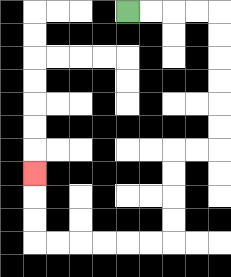{'start': '[5, 0]', 'end': '[1, 7]', 'path_directions': 'R,R,R,R,D,D,D,D,D,D,L,L,D,D,D,D,L,L,L,L,L,L,U,U,U', 'path_coordinates': '[[5, 0], [6, 0], [7, 0], [8, 0], [9, 0], [9, 1], [9, 2], [9, 3], [9, 4], [9, 5], [9, 6], [8, 6], [7, 6], [7, 7], [7, 8], [7, 9], [7, 10], [6, 10], [5, 10], [4, 10], [3, 10], [2, 10], [1, 10], [1, 9], [1, 8], [1, 7]]'}